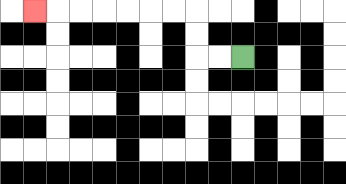{'start': '[10, 2]', 'end': '[1, 0]', 'path_directions': 'L,L,U,U,L,L,L,L,L,L,L', 'path_coordinates': '[[10, 2], [9, 2], [8, 2], [8, 1], [8, 0], [7, 0], [6, 0], [5, 0], [4, 0], [3, 0], [2, 0], [1, 0]]'}